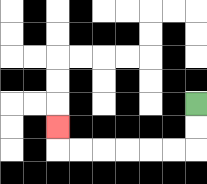{'start': '[8, 4]', 'end': '[2, 5]', 'path_directions': 'D,D,L,L,L,L,L,L,U', 'path_coordinates': '[[8, 4], [8, 5], [8, 6], [7, 6], [6, 6], [5, 6], [4, 6], [3, 6], [2, 6], [2, 5]]'}